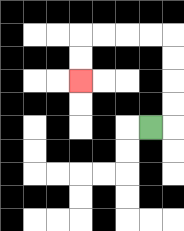{'start': '[6, 5]', 'end': '[3, 3]', 'path_directions': 'R,U,U,U,U,L,L,L,L,D,D', 'path_coordinates': '[[6, 5], [7, 5], [7, 4], [7, 3], [7, 2], [7, 1], [6, 1], [5, 1], [4, 1], [3, 1], [3, 2], [3, 3]]'}